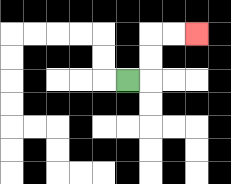{'start': '[5, 3]', 'end': '[8, 1]', 'path_directions': 'R,U,U,R,R', 'path_coordinates': '[[5, 3], [6, 3], [6, 2], [6, 1], [7, 1], [8, 1]]'}